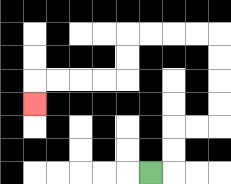{'start': '[6, 7]', 'end': '[1, 4]', 'path_directions': 'R,U,U,R,R,U,U,U,U,L,L,L,L,D,D,L,L,L,L,D', 'path_coordinates': '[[6, 7], [7, 7], [7, 6], [7, 5], [8, 5], [9, 5], [9, 4], [9, 3], [9, 2], [9, 1], [8, 1], [7, 1], [6, 1], [5, 1], [5, 2], [5, 3], [4, 3], [3, 3], [2, 3], [1, 3], [1, 4]]'}